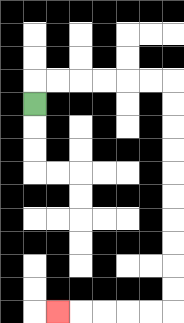{'start': '[1, 4]', 'end': '[2, 13]', 'path_directions': 'U,R,R,R,R,R,R,D,D,D,D,D,D,D,D,D,D,L,L,L,L,L', 'path_coordinates': '[[1, 4], [1, 3], [2, 3], [3, 3], [4, 3], [5, 3], [6, 3], [7, 3], [7, 4], [7, 5], [7, 6], [7, 7], [7, 8], [7, 9], [7, 10], [7, 11], [7, 12], [7, 13], [6, 13], [5, 13], [4, 13], [3, 13], [2, 13]]'}